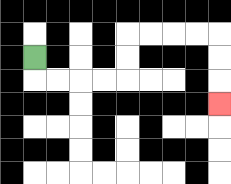{'start': '[1, 2]', 'end': '[9, 4]', 'path_directions': 'D,R,R,R,R,U,U,R,R,R,R,D,D,D', 'path_coordinates': '[[1, 2], [1, 3], [2, 3], [3, 3], [4, 3], [5, 3], [5, 2], [5, 1], [6, 1], [7, 1], [8, 1], [9, 1], [9, 2], [9, 3], [9, 4]]'}